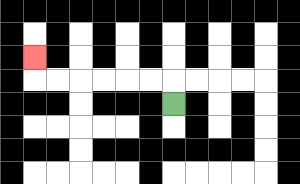{'start': '[7, 4]', 'end': '[1, 2]', 'path_directions': 'U,L,L,L,L,L,L,U', 'path_coordinates': '[[7, 4], [7, 3], [6, 3], [5, 3], [4, 3], [3, 3], [2, 3], [1, 3], [1, 2]]'}